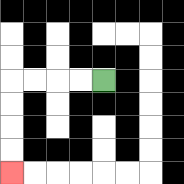{'start': '[4, 3]', 'end': '[0, 7]', 'path_directions': 'L,L,L,L,D,D,D,D', 'path_coordinates': '[[4, 3], [3, 3], [2, 3], [1, 3], [0, 3], [0, 4], [0, 5], [0, 6], [0, 7]]'}